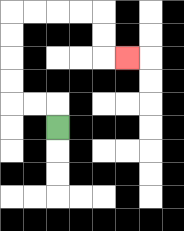{'start': '[2, 5]', 'end': '[5, 2]', 'path_directions': 'U,L,L,U,U,U,U,R,R,R,R,D,D,R', 'path_coordinates': '[[2, 5], [2, 4], [1, 4], [0, 4], [0, 3], [0, 2], [0, 1], [0, 0], [1, 0], [2, 0], [3, 0], [4, 0], [4, 1], [4, 2], [5, 2]]'}